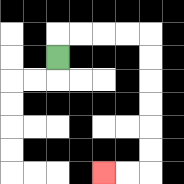{'start': '[2, 2]', 'end': '[4, 7]', 'path_directions': 'U,R,R,R,R,D,D,D,D,D,D,L,L', 'path_coordinates': '[[2, 2], [2, 1], [3, 1], [4, 1], [5, 1], [6, 1], [6, 2], [6, 3], [6, 4], [6, 5], [6, 6], [6, 7], [5, 7], [4, 7]]'}